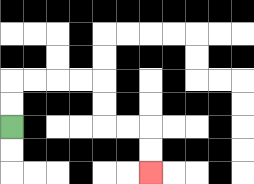{'start': '[0, 5]', 'end': '[6, 7]', 'path_directions': 'U,U,R,R,R,R,D,D,R,R,D,D', 'path_coordinates': '[[0, 5], [0, 4], [0, 3], [1, 3], [2, 3], [3, 3], [4, 3], [4, 4], [4, 5], [5, 5], [6, 5], [6, 6], [6, 7]]'}